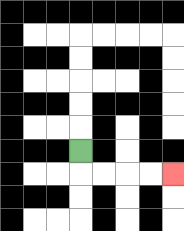{'start': '[3, 6]', 'end': '[7, 7]', 'path_directions': 'D,R,R,R,R', 'path_coordinates': '[[3, 6], [3, 7], [4, 7], [5, 7], [6, 7], [7, 7]]'}